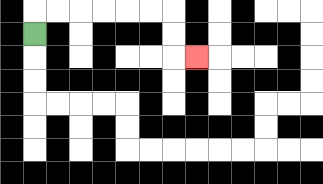{'start': '[1, 1]', 'end': '[8, 2]', 'path_directions': 'U,R,R,R,R,R,R,D,D,R', 'path_coordinates': '[[1, 1], [1, 0], [2, 0], [3, 0], [4, 0], [5, 0], [6, 0], [7, 0], [7, 1], [7, 2], [8, 2]]'}